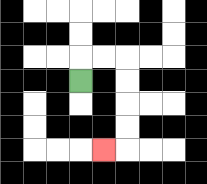{'start': '[3, 3]', 'end': '[4, 6]', 'path_directions': 'U,R,R,D,D,D,D,L', 'path_coordinates': '[[3, 3], [3, 2], [4, 2], [5, 2], [5, 3], [5, 4], [5, 5], [5, 6], [4, 6]]'}